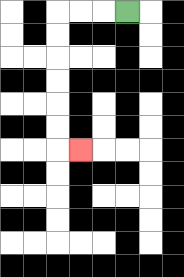{'start': '[5, 0]', 'end': '[3, 6]', 'path_directions': 'L,L,L,D,D,D,D,D,D,R', 'path_coordinates': '[[5, 0], [4, 0], [3, 0], [2, 0], [2, 1], [2, 2], [2, 3], [2, 4], [2, 5], [2, 6], [3, 6]]'}